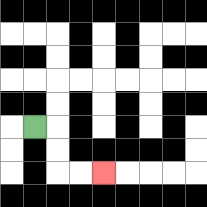{'start': '[1, 5]', 'end': '[4, 7]', 'path_directions': 'R,D,D,R,R', 'path_coordinates': '[[1, 5], [2, 5], [2, 6], [2, 7], [3, 7], [4, 7]]'}